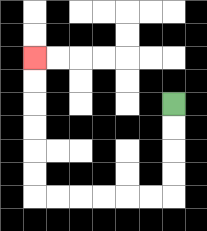{'start': '[7, 4]', 'end': '[1, 2]', 'path_directions': 'D,D,D,D,L,L,L,L,L,L,U,U,U,U,U,U', 'path_coordinates': '[[7, 4], [7, 5], [7, 6], [7, 7], [7, 8], [6, 8], [5, 8], [4, 8], [3, 8], [2, 8], [1, 8], [1, 7], [1, 6], [1, 5], [1, 4], [1, 3], [1, 2]]'}